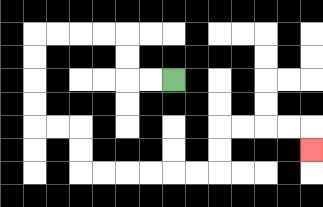{'start': '[7, 3]', 'end': '[13, 6]', 'path_directions': 'L,L,U,U,L,L,L,L,D,D,D,D,R,R,D,D,R,R,R,R,R,R,U,U,R,R,R,R,D', 'path_coordinates': '[[7, 3], [6, 3], [5, 3], [5, 2], [5, 1], [4, 1], [3, 1], [2, 1], [1, 1], [1, 2], [1, 3], [1, 4], [1, 5], [2, 5], [3, 5], [3, 6], [3, 7], [4, 7], [5, 7], [6, 7], [7, 7], [8, 7], [9, 7], [9, 6], [9, 5], [10, 5], [11, 5], [12, 5], [13, 5], [13, 6]]'}